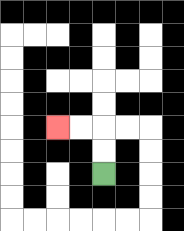{'start': '[4, 7]', 'end': '[2, 5]', 'path_directions': 'U,U,L,L', 'path_coordinates': '[[4, 7], [4, 6], [4, 5], [3, 5], [2, 5]]'}